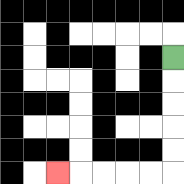{'start': '[7, 2]', 'end': '[2, 7]', 'path_directions': 'D,D,D,D,D,L,L,L,L,L', 'path_coordinates': '[[7, 2], [7, 3], [7, 4], [7, 5], [7, 6], [7, 7], [6, 7], [5, 7], [4, 7], [3, 7], [2, 7]]'}